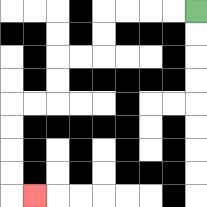{'start': '[8, 0]', 'end': '[1, 8]', 'path_directions': 'L,L,L,L,D,D,L,L,D,D,L,L,D,D,D,D,R', 'path_coordinates': '[[8, 0], [7, 0], [6, 0], [5, 0], [4, 0], [4, 1], [4, 2], [3, 2], [2, 2], [2, 3], [2, 4], [1, 4], [0, 4], [0, 5], [0, 6], [0, 7], [0, 8], [1, 8]]'}